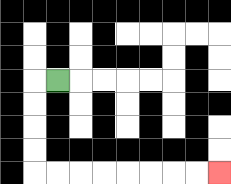{'start': '[2, 3]', 'end': '[9, 7]', 'path_directions': 'L,D,D,D,D,R,R,R,R,R,R,R,R', 'path_coordinates': '[[2, 3], [1, 3], [1, 4], [1, 5], [1, 6], [1, 7], [2, 7], [3, 7], [4, 7], [5, 7], [6, 7], [7, 7], [8, 7], [9, 7]]'}